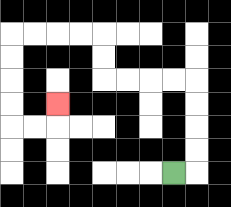{'start': '[7, 7]', 'end': '[2, 4]', 'path_directions': 'R,U,U,U,U,L,L,L,L,U,U,L,L,L,L,D,D,D,D,R,R,U', 'path_coordinates': '[[7, 7], [8, 7], [8, 6], [8, 5], [8, 4], [8, 3], [7, 3], [6, 3], [5, 3], [4, 3], [4, 2], [4, 1], [3, 1], [2, 1], [1, 1], [0, 1], [0, 2], [0, 3], [0, 4], [0, 5], [1, 5], [2, 5], [2, 4]]'}